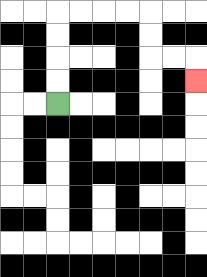{'start': '[2, 4]', 'end': '[8, 3]', 'path_directions': 'U,U,U,U,R,R,R,R,D,D,R,R,D', 'path_coordinates': '[[2, 4], [2, 3], [2, 2], [2, 1], [2, 0], [3, 0], [4, 0], [5, 0], [6, 0], [6, 1], [6, 2], [7, 2], [8, 2], [8, 3]]'}